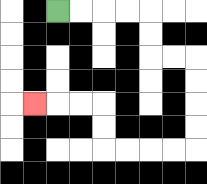{'start': '[2, 0]', 'end': '[1, 4]', 'path_directions': 'R,R,R,R,D,D,R,R,D,D,D,D,L,L,L,L,U,U,L,L,L', 'path_coordinates': '[[2, 0], [3, 0], [4, 0], [5, 0], [6, 0], [6, 1], [6, 2], [7, 2], [8, 2], [8, 3], [8, 4], [8, 5], [8, 6], [7, 6], [6, 6], [5, 6], [4, 6], [4, 5], [4, 4], [3, 4], [2, 4], [1, 4]]'}